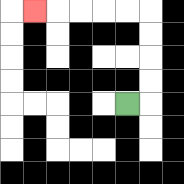{'start': '[5, 4]', 'end': '[1, 0]', 'path_directions': 'R,U,U,U,U,L,L,L,L,L', 'path_coordinates': '[[5, 4], [6, 4], [6, 3], [6, 2], [6, 1], [6, 0], [5, 0], [4, 0], [3, 0], [2, 0], [1, 0]]'}